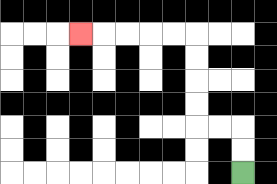{'start': '[10, 7]', 'end': '[3, 1]', 'path_directions': 'U,U,L,L,U,U,U,U,L,L,L,L,L', 'path_coordinates': '[[10, 7], [10, 6], [10, 5], [9, 5], [8, 5], [8, 4], [8, 3], [8, 2], [8, 1], [7, 1], [6, 1], [5, 1], [4, 1], [3, 1]]'}